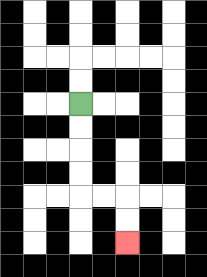{'start': '[3, 4]', 'end': '[5, 10]', 'path_directions': 'D,D,D,D,R,R,D,D', 'path_coordinates': '[[3, 4], [3, 5], [3, 6], [3, 7], [3, 8], [4, 8], [5, 8], [5, 9], [5, 10]]'}